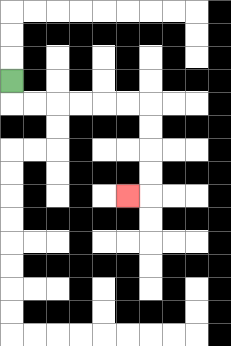{'start': '[0, 3]', 'end': '[5, 8]', 'path_directions': 'D,R,R,R,R,R,R,D,D,D,D,L', 'path_coordinates': '[[0, 3], [0, 4], [1, 4], [2, 4], [3, 4], [4, 4], [5, 4], [6, 4], [6, 5], [6, 6], [6, 7], [6, 8], [5, 8]]'}